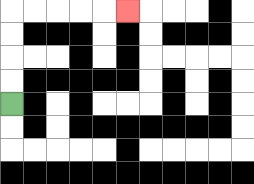{'start': '[0, 4]', 'end': '[5, 0]', 'path_directions': 'U,U,U,U,R,R,R,R,R', 'path_coordinates': '[[0, 4], [0, 3], [0, 2], [0, 1], [0, 0], [1, 0], [2, 0], [3, 0], [4, 0], [5, 0]]'}